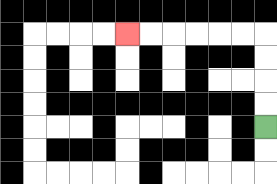{'start': '[11, 5]', 'end': '[5, 1]', 'path_directions': 'U,U,U,U,L,L,L,L,L,L', 'path_coordinates': '[[11, 5], [11, 4], [11, 3], [11, 2], [11, 1], [10, 1], [9, 1], [8, 1], [7, 1], [6, 1], [5, 1]]'}